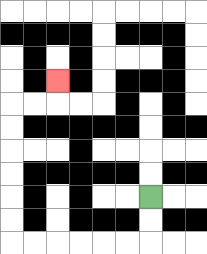{'start': '[6, 8]', 'end': '[2, 3]', 'path_directions': 'D,D,L,L,L,L,L,L,U,U,U,U,U,U,R,R,U', 'path_coordinates': '[[6, 8], [6, 9], [6, 10], [5, 10], [4, 10], [3, 10], [2, 10], [1, 10], [0, 10], [0, 9], [0, 8], [0, 7], [0, 6], [0, 5], [0, 4], [1, 4], [2, 4], [2, 3]]'}